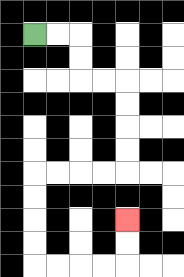{'start': '[1, 1]', 'end': '[5, 9]', 'path_directions': 'R,R,D,D,R,R,D,D,D,D,L,L,L,L,D,D,D,D,R,R,R,R,U,U', 'path_coordinates': '[[1, 1], [2, 1], [3, 1], [3, 2], [3, 3], [4, 3], [5, 3], [5, 4], [5, 5], [5, 6], [5, 7], [4, 7], [3, 7], [2, 7], [1, 7], [1, 8], [1, 9], [1, 10], [1, 11], [2, 11], [3, 11], [4, 11], [5, 11], [5, 10], [5, 9]]'}